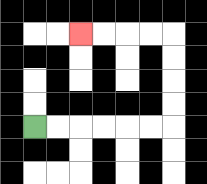{'start': '[1, 5]', 'end': '[3, 1]', 'path_directions': 'R,R,R,R,R,R,U,U,U,U,L,L,L,L', 'path_coordinates': '[[1, 5], [2, 5], [3, 5], [4, 5], [5, 5], [6, 5], [7, 5], [7, 4], [7, 3], [7, 2], [7, 1], [6, 1], [5, 1], [4, 1], [3, 1]]'}